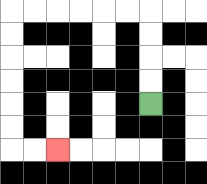{'start': '[6, 4]', 'end': '[2, 6]', 'path_directions': 'U,U,U,U,L,L,L,L,L,L,D,D,D,D,D,D,R,R', 'path_coordinates': '[[6, 4], [6, 3], [6, 2], [6, 1], [6, 0], [5, 0], [4, 0], [3, 0], [2, 0], [1, 0], [0, 0], [0, 1], [0, 2], [0, 3], [0, 4], [0, 5], [0, 6], [1, 6], [2, 6]]'}